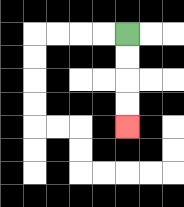{'start': '[5, 1]', 'end': '[5, 5]', 'path_directions': 'D,D,D,D', 'path_coordinates': '[[5, 1], [5, 2], [5, 3], [5, 4], [5, 5]]'}